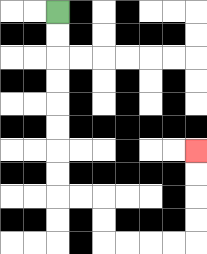{'start': '[2, 0]', 'end': '[8, 6]', 'path_directions': 'D,D,D,D,D,D,D,D,R,R,D,D,R,R,R,R,U,U,U,U', 'path_coordinates': '[[2, 0], [2, 1], [2, 2], [2, 3], [2, 4], [2, 5], [2, 6], [2, 7], [2, 8], [3, 8], [4, 8], [4, 9], [4, 10], [5, 10], [6, 10], [7, 10], [8, 10], [8, 9], [8, 8], [8, 7], [8, 6]]'}